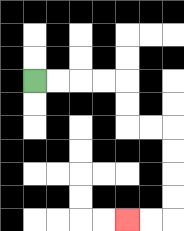{'start': '[1, 3]', 'end': '[5, 9]', 'path_directions': 'R,R,R,R,D,D,R,R,D,D,D,D,L,L', 'path_coordinates': '[[1, 3], [2, 3], [3, 3], [4, 3], [5, 3], [5, 4], [5, 5], [6, 5], [7, 5], [7, 6], [7, 7], [7, 8], [7, 9], [6, 9], [5, 9]]'}